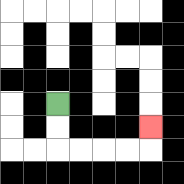{'start': '[2, 4]', 'end': '[6, 5]', 'path_directions': 'D,D,R,R,R,R,U', 'path_coordinates': '[[2, 4], [2, 5], [2, 6], [3, 6], [4, 6], [5, 6], [6, 6], [6, 5]]'}